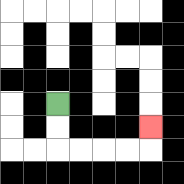{'start': '[2, 4]', 'end': '[6, 5]', 'path_directions': 'D,D,R,R,R,R,U', 'path_coordinates': '[[2, 4], [2, 5], [2, 6], [3, 6], [4, 6], [5, 6], [6, 6], [6, 5]]'}